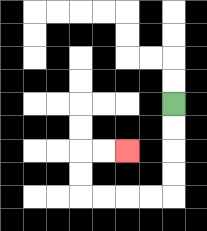{'start': '[7, 4]', 'end': '[5, 6]', 'path_directions': 'D,D,D,D,L,L,L,L,U,U,R,R', 'path_coordinates': '[[7, 4], [7, 5], [7, 6], [7, 7], [7, 8], [6, 8], [5, 8], [4, 8], [3, 8], [3, 7], [3, 6], [4, 6], [5, 6]]'}